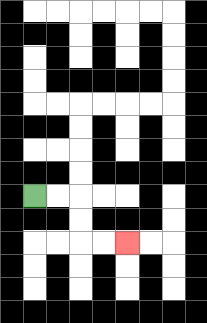{'start': '[1, 8]', 'end': '[5, 10]', 'path_directions': 'R,R,D,D,R,R', 'path_coordinates': '[[1, 8], [2, 8], [3, 8], [3, 9], [3, 10], [4, 10], [5, 10]]'}